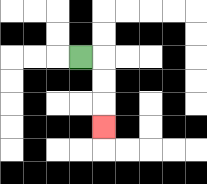{'start': '[3, 2]', 'end': '[4, 5]', 'path_directions': 'R,D,D,D', 'path_coordinates': '[[3, 2], [4, 2], [4, 3], [4, 4], [4, 5]]'}